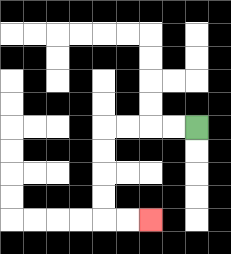{'start': '[8, 5]', 'end': '[6, 9]', 'path_directions': 'L,L,L,L,D,D,D,D,R,R', 'path_coordinates': '[[8, 5], [7, 5], [6, 5], [5, 5], [4, 5], [4, 6], [4, 7], [4, 8], [4, 9], [5, 9], [6, 9]]'}